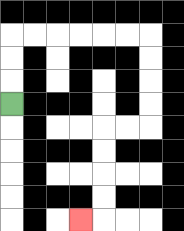{'start': '[0, 4]', 'end': '[3, 9]', 'path_directions': 'U,U,U,R,R,R,R,R,R,D,D,D,D,L,L,D,D,D,D,L', 'path_coordinates': '[[0, 4], [0, 3], [0, 2], [0, 1], [1, 1], [2, 1], [3, 1], [4, 1], [5, 1], [6, 1], [6, 2], [6, 3], [6, 4], [6, 5], [5, 5], [4, 5], [4, 6], [4, 7], [4, 8], [4, 9], [3, 9]]'}